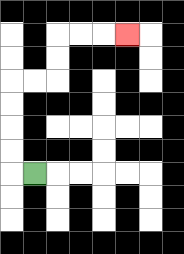{'start': '[1, 7]', 'end': '[5, 1]', 'path_directions': 'L,U,U,U,U,R,R,U,U,R,R,R', 'path_coordinates': '[[1, 7], [0, 7], [0, 6], [0, 5], [0, 4], [0, 3], [1, 3], [2, 3], [2, 2], [2, 1], [3, 1], [4, 1], [5, 1]]'}